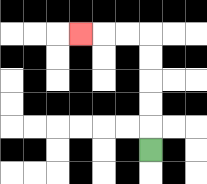{'start': '[6, 6]', 'end': '[3, 1]', 'path_directions': 'U,U,U,U,U,L,L,L', 'path_coordinates': '[[6, 6], [6, 5], [6, 4], [6, 3], [6, 2], [6, 1], [5, 1], [4, 1], [3, 1]]'}